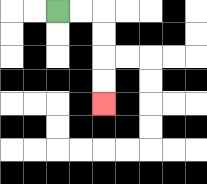{'start': '[2, 0]', 'end': '[4, 4]', 'path_directions': 'R,R,D,D,D,D', 'path_coordinates': '[[2, 0], [3, 0], [4, 0], [4, 1], [4, 2], [4, 3], [4, 4]]'}